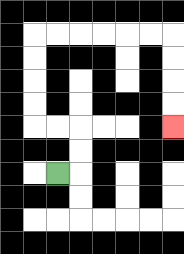{'start': '[2, 7]', 'end': '[7, 5]', 'path_directions': 'R,U,U,L,L,U,U,U,U,R,R,R,R,R,R,D,D,D,D', 'path_coordinates': '[[2, 7], [3, 7], [3, 6], [3, 5], [2, 5], [1, 5], [1, 4], [1, 3], [1, 2], [1, 1], [2, 1], [3, 1], [4, 1], [5, 1], [6, 1], [7, 1], [7, 2], [7, 3], [7, 4], [7, 5]]'}